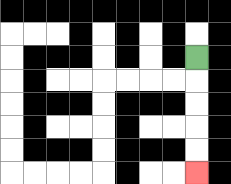{'start': '[8, 2]', 'end': '[8, 7]', 'path_directions': 'D,D,D,D,D', 'path_coordinates': '[[8, 2], [8, 3], [8, 4], [8, 5], [8, 6], [8, 7]]'}